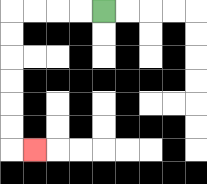{'start': '[4, 0]', 'end': '[1, 6]', 'path_directions': 'L,L,L,L,D,D,D,D,D,D,R', 'path_coordinates': '[[4, 0], [3, 0], [2, 0], [1, 0], [0, 0], [0, 1], [0, 2], [0, 3], [0, 4], [0, 5], [0, 6], [1, 6]]'}